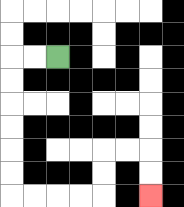{'start': '[2, 2]', 'end': '[6, 8]', 'path_directions': 'L,L,D,D,D,D,D,D,R,R,R,R,U,U,R,R,D,D', 'path_coordinates': '[[2, 2], [1, 2], [0, 2], [0, 3], [0, 4], [0, 5], [0, 6], [0, 7], [0, 8], [1, 8], [2, 8], [3, 8], [4, 8], [4, 7], [4, 6], [5, 6], [6, 6], [6, 7], [6, 8]]'}